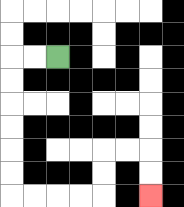{'start': '[2, 2]', 'end': '[6, 8]', 'path_directions': 'L,L,D,D,D,D,D,D,R,R,R,R,U,U,R,R,D,D', 'path_coordinates': '[[2, 2], [1, 2], [0, 2], [0, 3], [0, 4], [0, 5], [0, 6], [0, 7], [0, 8], [1, 8], [2, 8], [3, 8], [4, 8], [4, 7], [4, 6], [5, 6], [6, 6], [6, 7], [6, 8]]'}